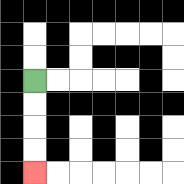{'start': '[1, 3]', 'end': '[1, 7]', 'path_directions': 'D,D,D,D', 'path_coordinates': '[[1, 3], [1, 4], [1, 5], [1, 6], [1, 7]]'}